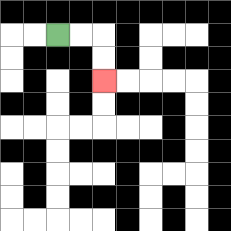{'start': '[2, 1]', 'end': '[4, 3]', 'path_directions': 'R,R,D,D', 'path_coordinates': '[[2, 1], [3, 1], [4, 1], [4, 2], [4, 3]]'}